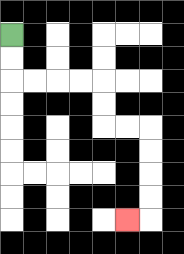{'start': '[0, 1]', 'end': '[5, 9]', 'path_directions': 'D,D,R,R,R,R,D,D,R,R,D,D,D,D,L', 'path_coordinates': '[[0, 1], [0, 2], [0, 3], [1, 3], [2, 3], [3, 3], [4, 3], [4, 4], [4, 5], [5, 5], [6, 5], [6, 6], [6, 7], [6, 8], [6, 9], [5, 9]]'}